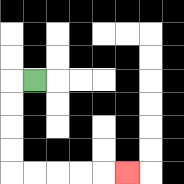{'start': '[1, 3]', 'end': '[5, 7]', 'path_directions': 'L,D,D,D,D,R,R,R,R,R', 'path_coordinates': '[[1, 3], [0, 3], [0, 4], [0, 5], [0, 6], [0, 7], [1, 7], [2, 7], [3, 7], [4, 7], [5, 7]]'}